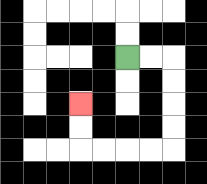{'start': '[5, 2]', 'end': '[3, 4]', 'path_directions': 'R,R,D,D,D,D,L,L,L,L,U,U', 'path_coordinates': '[[5, 2], [6, 2], [7, 2], [7, 3], [7, 4], [7, 5], [7, 6], [6, 6], [5, 6], [4, 6], [3, 6], [3, 5], [3, 4]]'}